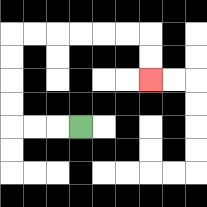{'start': '[3, 5]', 'end': '[6, 3]', 'path_directions': 'L,L,L,U,U,U,U,R,R,R,R,R,R,D,D', 'path_coordinates': '[[3, 5], [2, 5], [1, 5], [0, 5], [0, 4], [0, 3], [0, 2], [0, 1], [1, 1], [2, 1], [3, 1], [4, 1], [5, 1], [6, 1], [6, 2], [6, 3]]'}